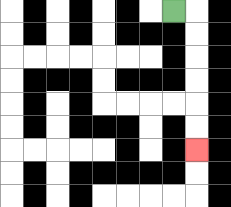{'start': '[7, 0]', 'end': '[8, 6]', 'path_directions': 'R,D,D,D,D,D,D', 'path_coordinates': '[[7, 0], [8, 0], [8, 1], [8, 2], [8, 3], [8, 4], [8, 5], [8, 6]]'}